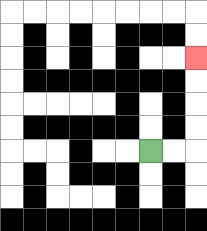{'start': '[6, 6]', 'end': '[8, 2]', 'path_directions': 'R,R,U,U,U,U', 'path_coordinates': '[[6, 6], [7, 6], [8, 6], [8, 5], [8, 4], [8, 3], [8, 2]]'}